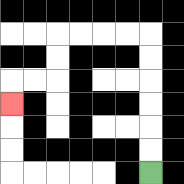{'start': '[6, 7]', 'end': '[0, 4]', 'path_directions': 'U,U,U,U,U,U,L,L,L,L,D,D,L,L,D', 'path_coordinates': '[[6, 7], [6, 6], [6, 5], [6, 4], [6, 3], [6, 2], [6, 1], [5, 1], [4, 1], [3, 1], [2, 1], [2, 2], [2, 3], [1, 3], [0, 3], [0, 4]]'}